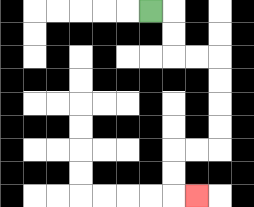{'start': '[6, 0]', 'end': '[8, 8]', 'path_directions': 'R,D,D,R,R,D,D,D,D,L,L,D,D,R', 'path_coordinates': '[[6, 0], [7, 0], [7, 1], [7, 2], [8, 2], [9, 2], [9, 3], [9, 4], [9, 5], [9, 6], [8, 6], [7, 6], [7, 7], [7, 8], [8, 8]]'}